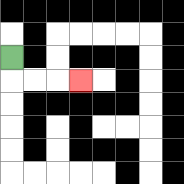{'start': '[0, 2]', 'end': '[3, 3]', 'path_directions': 'D,R,R,R', 'path_coordinates': '[[0, 2], [0, 3], [1, 3], [2, 3], [3, 3]]'}